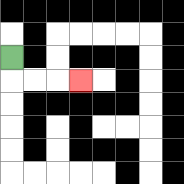{'start': '[0, 2]', 'end': '[3, 3]', 'path_directions': 'D,R,R,R', 'path_coordinates': '[[0, 2], [0, 3], [1, 3], [2, 3], [3, 3]]'}